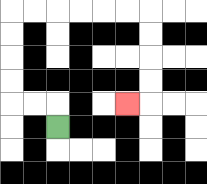{'start': '[2, 5]', 'end': '[5, 4]', 'path_directions': 'U,L,L,U,U,U,U,R,R,R,R,R,R,D,D,D,D,L', 'path_coordinates': '[[2, 5], [2, 4], [1, 4], [0, 4], [0, 3], [0, 2], [0, 1], [0, 0], [1, 0], [2, 0], [3, 0], [4, 0], [5, 0], [6, 0], [6, 1], [6, 2], [6, 3], [6, 4], [5, 4]]'}